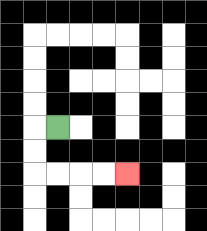{'start': '[2, 5]', 'end': '[5, 7]', 'path_directions': 'L,D,D,R,R,R,R', 'path_coordinates': '[[2, 5], [1, 5], [1, 6], [1, 7], [2, 7], [3, 7], [4, 7], [5, 7]]'}